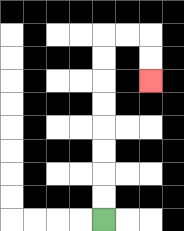{'start': '[4, 9]', 'end': '[6, 3]', 'path_directions': 'U,U,U,U,U,U,U,U,R,R,D,D', 'path_coordinates': '[[4, 9], [4, 8], [4, 7], [4, 6], [4, 5], [4, 4], [4, 3], [4, 2], [4, 1], [5, 1], [6, 1], [6, 2], [6, 3]]'}